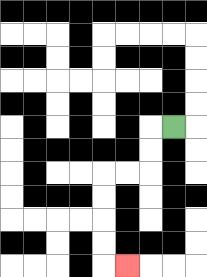{'start': '[7, 5]', 'end': '[5, 11]', 'path_directions': 'L,D,D,L,L,D,D,D,D,R', 'path_coordinates': '[[7, 5], [6, 5], [6, 6], [6, 7], [5, 7], [4, 7], [4, 8], [4, 9], [4, 10], [4, 11], [5, 11]]'}